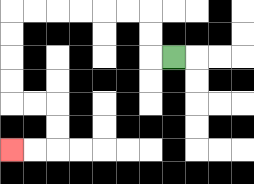{'start': '[7, 2]', 'end': '[0, 6]', 'path_directions': 'L,U,U,L,L,L,L,L,L,D,D,D,D,R,R,D,D,L,L', 'path_coordinates': '[[7, 2], [6, 2], [6, 1], [6, 0], [5, 0], [4, 0], [3, 0], [2, 0], [1, 0], [0, 0], [0, 1], [0, 2], [0, 3], [0, 4], [1, 4], [2, 4], [2, 5], [2, 6], [1, 6], [0, 6]]'}